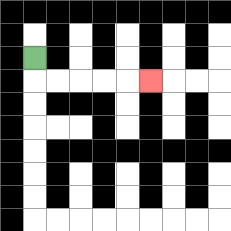{'start': '[1, 2]', 'end': '[6, 3]', 'path_directions': 'D,R,R,R,R,R', 'path_coordinates': '[[1, 2], [1, 3], [2, 3], [3, 3], [4, 3], [5, 3], [6, 3]]'}